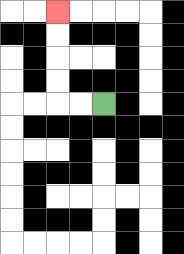{'start': '[4, 4]', 'end': '[2, 0]', 'path_directions': 'L,L,U,U,U,U', 'path_coordinates': '[[4, 4], [3, 4], [2, 4], [2, 3], [2, 2], [2, 1], [2, 0]]'}